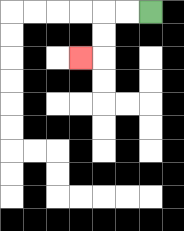{'start': '[6, 0]', 'end': '[3, 2]', 'path_directions': 'L,L,D,D,L', 'path_coordinates': '[[6, 0], [5, 0], [4, 0], [4, 1], [4, 2], [3, 2]]'}